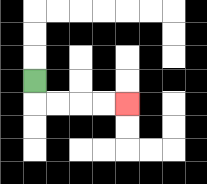{'start': '[1, 3]', 'end': '[5, 4]', 'path_directions': 'D,R,R,R,R', 'path_coordinates': '[[1, 3], [1, 4], [2, 4], [3, 4], [4, 4], [5, 4]]'}